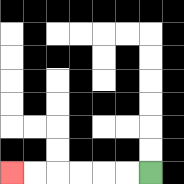{'start': '[6, 7]', 'end': '[0, 7]', 'path_directions': 'L,L,L,L,L,L', 'path_coordinates': '[[6, 7], [5, 7], [4, 7], [3, 7], [2, 7], [1, 7], [0, 7]]'}